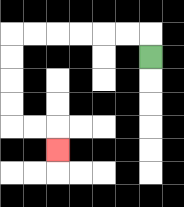{'start': '[6, 2]', 'end': '[2, 6]', 'path_directions': 'U,L,L,L,L,L,L,D,D,D,D,R,R,D', 'path_coordinates': '[[6, 2], [6, 1], [5, 1], [4, 1], [3, 1], [2, 1], [1, 1], [0, 1], [0, 2], [0, 3], [0, 4], [0, 5], [1, 5], [2, 5], [2, 6]]'}